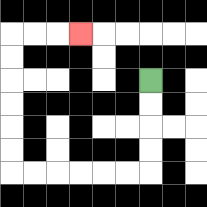{'start': '[6, 3]', 'end': '[3, 1]', 'path_directions': 'D,D,D,D,L,L,L,L,L,L,U,U,U,U,U,U,R,R,R', 'path_coordinates': '[[6, 3], [6, 4], [6, 5], [6, 6], [6, 7], [5, 7], [4, 7], [3, 7], [2, 7], [1, 7], [0, 7], [0, 6], [0, 5], [0, 4], [0, 3], [0, 2], [0, 1], [1, 1], [2, 1], [3, 1]]'}